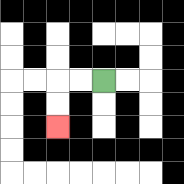{'start': '[4, 3]', 'end': '[2, 5]', 'path_directions': 'L,L,D,D', 'path_coordinates': '[[4, 3], [3, 3], [2, 3], [2, 4], [2, 5]]'}